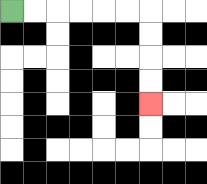{'start': '[0, 0]', 'end': '[6, 4]', 'path_directions': 'R,R,R,R,R,R,D,D,D,D', 'path_coordinates': '[[0, 0], [1, 0], [2, 0], [3, 0], [4, 0], [5, 0], [6, 0], [6, 1], [6, 2], [6, 3], [6, 4]]'}